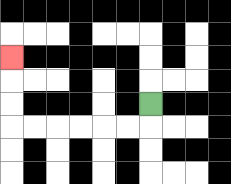{'start': '[6, 4]', 'end': '[0, 2]', 'path_directions': 'D,L,L,L,L,L,L,U,U,U', 'path_coordinates': '[[6, 4], [6, 5], [5, 5], [4, 5], [3, 5], [2, 5], [1, 5], [0, 5], [0, 4], [0, 3], [0, 2]]'}